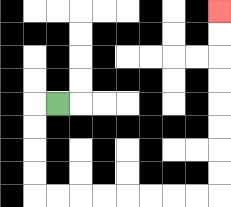{'start': '[2, 4]', 'end': '[9, 0]', 'path_directions': 'L,D,D,D,D,R,R,R,R,R,R,R,R,U,U,U,U,U,U,U,U', 'path_coordinates': '[[2, 4], [1, 4], [1, 5], [1, 6], [1, 7], [1, 8], [2, 8], [3, 8], [4, 8], [5, 8], [6, 8], [7, 8], [8, 8], [9, 8], [9, 7], [9, 6], [9, 5], [9, 4], [9, 3], [9, 2], [9, 1], [9, 0]]'}